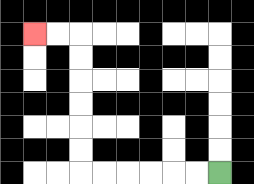{'start': '[9, 7]', 'end': '[1, 1]', 'path_directions': 'L,L,L,L,L,L,U,U,U,U,U,U,L,L', 'path_coordinates': '[[9, 7], [8, 7], [7, 7], [6, 7], [5, 7], [4, 7], [3, 7], [3, 6], [3, 5], [3, 4], [3, 3], [3, 2], [3, 1], [2, 1], [1, 1]]'}